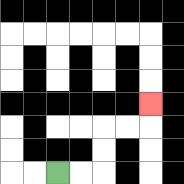{'start': '[2, 7]', 'end': '[6, 4]', 'path_directions': 'R,R,U,U,R,R,U', 'path_coordinates': '[[2, 7], [3, 7], [4, 7], [4, 6], [4, 5], [5, 5], [6, 5], [6, 4]]'}